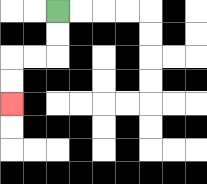{'start': '[2, 0]', 'end': '[0, 4]', 'path_directions': 'D,D,L,L,D,D', 'path_coordinates': '[[2, 0], [2, 1], [2, 2], [1, 2], [0, 2], [0, 3], [0, 4]]'}